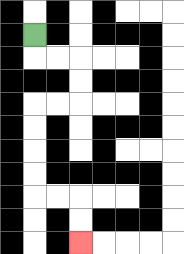{'start': '[1, 1]', 'end': '[3, 10]', 'path_directions': 'D,R,R,D,D,L,L,D,D,D,D,R,R,D,D', 'path_coordinates': '[[1, 1], [1, 2], [2, 2], [3, 2], [3, 3], [3, 4], [2, 4], [1, 4], [1, 5], [1, 6], [1, 7], [1, 8], [2, 8], [3, 8], [3, 9], [3, 10]]'}